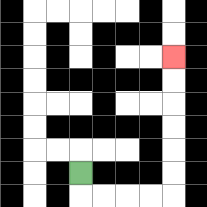{'start': '[3, 7]', 'end': '[7, 2]', 'path_directions': 'D,R,R,R,R,U,U,U,U,U,U', 'path_coordinates': '[[3, 7], [3, 8], [4, 8], [5, 8], [6, 8], [7, 8], [7, 7], [7, 6], [7, 5], [7, 4], [7, 3], [7, 2]]'}